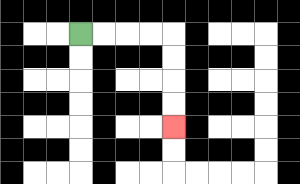{'start': '[3, 1]', 'end': '[7, 5]', 'path_directions': 'R,R,R,R,D,D,D,D', 'path_coordinates': '[[3, 1], [4, 1], [5, 1], [6, 1], [7, 1], [7, 2], [7, 3], [7, 4], [7, 5]]'}